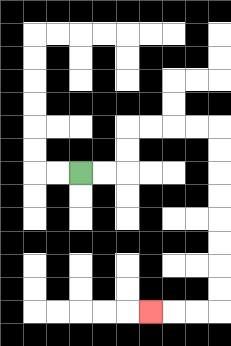{'start': '[3, 7]', 'end': '[6, 13]', 'path_directions': 'R,R,U,U,R,R,R,R,D,D,D,D,D,D,D,D,L,L,L', 'path_coordinates': '[[3, 7], [4, 7], [5, 7], [5, 6], [5, 5], [6, 5], [7, 5], [8, 5], [9, 5], [9, 6], [9, 7], [9, 8], [9, 9], [9, 10], [9, 11], [9, 12], [9, 13], [8, 13], [7, 13], [6, 13]]'}